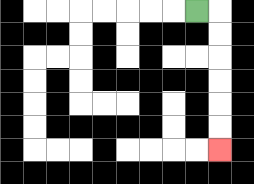{'start': '[8, 0]', 'end': '[9, 6]', 'path_directions': 'R,D,D,D,D,D,D', 'path_coordinates': '[[8, 0], [9, 0], [9, 1], [9, 2], [9, 3], [9, 4], [9, 5], [9, 6]]'}